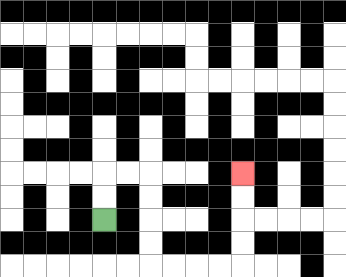{'start': '[4, 9]', 'end': '[10, 7]', 'path_directions': 'U,U,R,R,D,D,D,D,R,R,R,R,U,U,U,U', 'path_coordinates': '[[4, 9], [4, 8], [4, 7], [5, 7], [6, 7], [6, 8], [6, 9], [6, 10], [6, 11], [7, 11], [8, 11], [9, 11], [10, 11], [10, 10], [10, 9], [10, 8], [10, 7]]'}